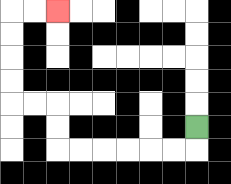{'start': '[8, 5]', 'end': '[2, 0]', 'path_directions': 'D,L,L,L,L,L,L,U,U,L,L,U,U,U,U,R,R', 'path_coordinates': '[[8, 5], [8, 6], [7, 6], [6, 6], [5, 6], [4, 6], [3, 6], [2, 6], [2, 5], [2, 4], [1, 4], [0, 4], [0, 3], [0, 2], [0, 1], [0, 0], [1, 0], [2, 0]]'}